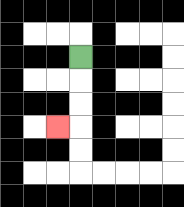{'start': '[3, 2]', 'end': '[2, 5]', 'path_directions': 'D,D,D,L', 'path_coordinates': '[[3, 2], [3, 3], [3, 4], [3, 5], [2, 5]]'}